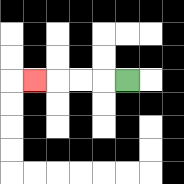{'start': '[5, 3]', 'end': '[1, 3]', 'path_directions': 'L,L,L,L', 'path_coordinates': '[[5, 3], [4, 3], [3, 3], [2, 3], [1, 3]]'}